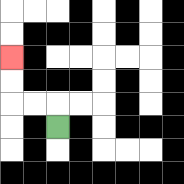{'start': '[2, 5]', 'end': '[0, 2]', 'path_directions': 'U,L,L,U,U', 'path_coordinates': '[[2, 5], [2, 4], [1, 4], [0, 4], [0, 3], [0, 2]]'}